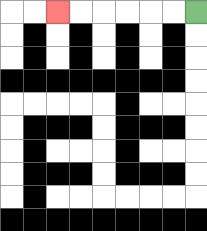{'start': '[8, 0]', 'end': '[2, 0]', 'path_directions': 'L,L,L,L,L,L', 'path_coordinates': '[[8, 0], [7, 0], [6, 0], [5, 0], [4, 0], [3, 0], [2, 0]]'}